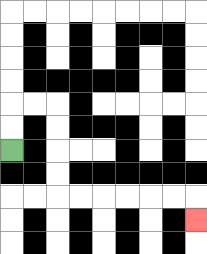{'start': '[0, 6]', 'end': '[8, 9]', 'path_directions': 'U,U,R,R,D,D,D,D,R,R,R,R,R,R,D', 'path_coordinates': '[[0, 6], [0, 5], [0, 4], [1, 4], [2, 4], [2, 5], [2, 6], [2, 7], [2, 8], [3, 8], [4, 8], [5, 8], [6, 8], [7, 8], [8, 8], [8, 9]]'}